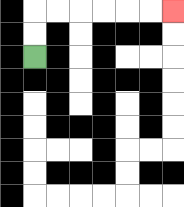{'start': '[1, 2]', 'end': '[7, 0]', 'path_directions': 'U,U,R,R,R,R,R,R', 'path_coordinates': '[[1, 2], [1, 1], [1, 0], [2, 0], [3, 0], [4, 0], [5, 0], [6, 0], [7, 0]]'}